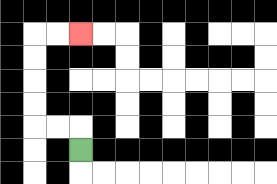{'start': '[3, 6]', 'end': '[3, 1]', 'path_directions': 'U,L,L,U,U,U,U,R,R', 'path_coordinates': '[[3, 6], [3, 5], [2, 5], [1, 5], [1, 4], [1, 3], [1, 2], [1, 1], [2, 1], [3, 1]]'}